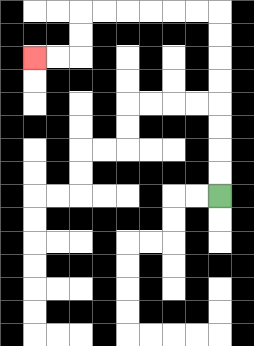{'start': '[9, 8]', 'end': '[1, 2]', 'path_directions': 'U,U,U,U,U,U,U,U,L,L,L,L,L,L,D,D,L,L', 'path_coordinates': '[[9, 8], [9, 7], [9, 6], [9, 5], [9, 4], [9, 3], [9, 2], [9, 1], [9, 0], [8, 0], [7, 0], [6, 0], [5, 0], [4, 0], [3, 0], [3, 1], [3, 2], [2, 2], [1, 2]]'}